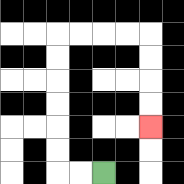{'start': '[4, 7]', 'end': '[6, 5]', 'path_directions': 'L,L,U,U,U,U,U,U,R,R,R,R,D,D,D,D', 'path_coordinates': '[[4, 7], [3, 7], [2, 7], [2, 6], [2, 5], [2, 4], [2, 3], [2, 2], [2, 1], [3, 1], [4, 1], [5, 1], [6, 1], [6, 2], [6, 3], [6, 4], [6, 5]]'}